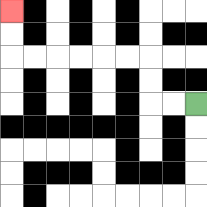{'start': '[8, 4]', 'end': '[0, 0]', 'path_directions': 'L,L,U,U,L,L,L,L,L,L,U,U', 'path_coordinates': '[[8, 4], [7, 4], [6, 4], [6, 3], [6, 2], [5, 2], [4, 2], [3, 2], [2, 2], [1, 2], [0, 2], [0, 1], [0, 0]]'}